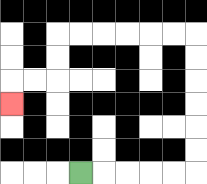{'start': '[3, 7]', 'end': '[0, 4]', 'path_directions': 'R,R,R,R,R,U,U,U,U,U,U,L,L,L,L,L,L,D,D,L,L,D', 'path_coordinates': '[[3, 7], [4, 7], [5, 7], [6, 7], [7, 7], [8, 7], [8, 6], [8, 5], [8, 4], [8, 3], [8, 2], [8, 1], [7, 1], [6, 1], [5, 1], [4, 1], [3, 1], [2, 1], [2, 2], [2, 3], [1, 3], [0, 3], [0, 4]]'}